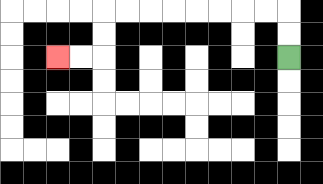{'start': '[12, 2]', 'end': '[2, 2]', 'path_directions': 'U,U,L,L,L,L,L,L,L,L,D,D,L,L', 'path_coordinates': '[[12, 2], [12, 1], [12, 0], [11, 0], [10, 0], [9, 0], [8, 0], [7, 0], [6, 0], [5, 0], [4, 0], [4, 1], [4, 2], [3, 2], [2, 2]]'}